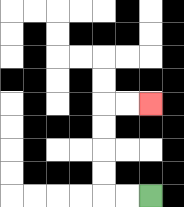{'start': '[6, 8]', 'end': '[6, 4]', 'path_directions': 'L,L,U,U,U,U,R,R', 'path_coordinates': '[[6, 8], [5, 8], [4, 8], [4, 7], [4, 6], [4, 5], [4, 4], [5, 4], [6, 4]]'}